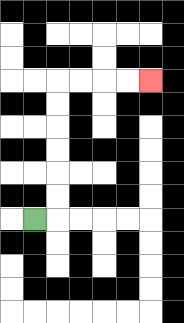{'start': '[1, 9]', 'end': '[6, 3]', 'path_directions': 'R,U,U,U,U,U,U,R,R,R,R', 'path_coordinates': '[[1, 9], [2, 9], [2, 8], [2, 7], [2, 6], [2, 5], [2, 4], [2, 3], [3, 3], [4, 3], [5, 3], [6, 3]]'}